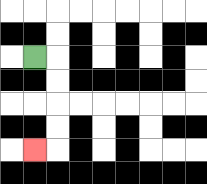{'start': '[1, 2]', 'end': '[1, 6]', 'path_directions': 'R,D,D,D,D,L', 'path_coordinates': '[[1, 2], [2, 2], [2, 3], [2, 4], [2, 5], [2, 6], [1, 6]]'}